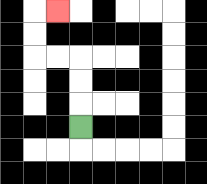{'start': '[3, 5]', 'end': '[2, 0]', 'path_directions': 'U,U,U,L,L,U,U,R', 'path_coordinates': '[[3, 5], [3, 4], [3, 3], [3, 2], [2, 2], [1, 2], [1, 1], [1, 0], [2, 0]]'}